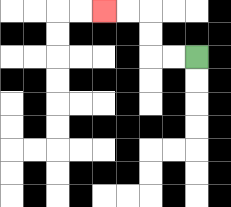{'start': '[8, 2]', 'end': '[4, 0]', 'path_directions': 'L,L,U,U,L,L', 'path_coordinates': '[[8, 2], [7, 2], [6, 2], [6, 1], [6, 0], [5, 0], [4, 0]]'}